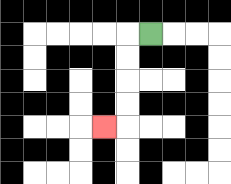{'start': '[6, 1]', 'end': '[4, 5]', 'path_directions': 'L,D,D,D,D,L', 'path_coordinates': '[[6, 1], [5, 1], [5, 2], [5, 3], [5, 4], [5, 5], [4, 5]]'}